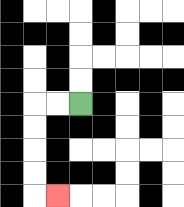{'start': '[3, 4]', 'end': '[2, 8]', 'path_directions': 'L,L,D,D,D,D,R', 'path_coordinates': '[[3, 4], [2, 4], [1, 4], [1, 5], [1, 6], [1, 7], [1, 8], [2, 8]]'}